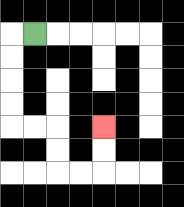{'start': '[1, 1]', 'end': '[4, 5]', 'path_directions': 'L,D,D,D,D,R,R,D,D,R,R,U,U', 'path_coordinates': '[[1, 1], [0, 1], [0, 2], [0, 3], [0, 4], [0, 5], [1, 5], [2, 5], [2, 6], [2, 7], [3, 7], [4, 7], [4, 6], [4, 5]]'}